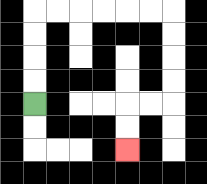{'start': '[1, 4]', 'end': '[5, 6]', 'path_directions': 'U,U,U,U,R,R,R,R,R,R,D,D,D,D,L,L,D,D', 'path_coordinates': '[[1, 4], [1, 3], [1, 2], [1, 1], [1, 0], [2, 0], [3, 0], [4, 0], [5, 0], [6, 0], [7, 0], [7, 1], [7, 2], [7, 3], [7, 4], [6, 4], [5, 4], [5, 5], [5, 6]]'}